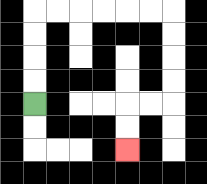{'start': '[1, 4]', 'end': '[5, 6]', 'path_directions': 'U,U,U,U,R,R,R,R,R,R,D,D,D,D,L,L,D,D', 'path_coordinates': '[[1, 4], [1, 3], [1, 2], [1, 1], [1, 0], [2, 0], [3, 0], [4, 0], [5, 0], [6, 0], [7, 0], [7, 1], [7, 2], [7, 3], [7, 4], [6, 4], [5, 4], [5, 5], [5, 6]]'}